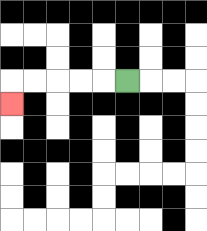{'start': '[5, 3]', 'end': '[0, 4]', 'path_directions': 'L,L,L,L,L,D', 'path_coordinates': '[[5, 3], [4, 3], [3, 3], [2, 3], [1, 3], [0, 3], [0, 4]]'}